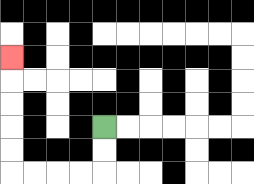{'start': '[4, 5]', 'end': '[0, 2]', 'path_directions': 'D,D,L,L,L,L,U,U,U,U,U', 'path_coordinates': '[[4, 5], [4, 6], [4, 7], [3, 7], [2, 7], [1, 7], [0, 7], [0, 6], [0, 5], [0, 4], [0, 3], [0, 2]]'}